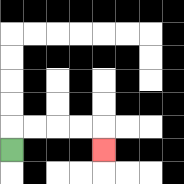{'start': '[0, 6]', 'end': '[4, 6]', 'path_directions': 'U,R,R,R,R,D', 'path_coordinates': '[[0, 6], [0, 5], [1, 5], [2, 5], [3, 5], [4, 5], [4, 6]]'}